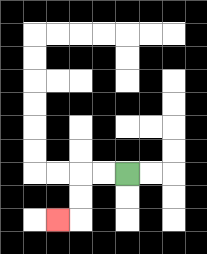{'start': '[5, 7]', 'end': '[2, 9]', 'path_directions': 'L,L,D,D,L', 'path_coordinates': '[[5, 7], [4, 7], [3, 7], [3, 8], [3, 9], [2, 9]]'}